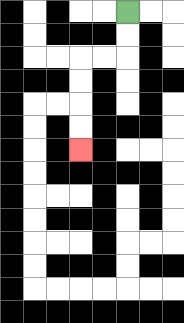{'start': '[5, 0]', 'end': '[3, 6]', 'path_directions': 'D,D,L,L,D,D,D,D', 'path_coordinates': '[[5, 0], [5, 1], [5, 2], [4, 2], [3, 2], [3, 3], [3, 4], [3, 5], [3, 6]]'}